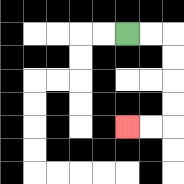{'start': '[5, 1]', 'end': '[5, 5]', 'path_directions': 'R,R,D,D,D,D,L,L', 'path_coordinates': '[[5, 1], [6, 1], [7, 1], [7, 2], [7, 3], [7, 4], [7, 5], [6, 5], [5, 5]]'}